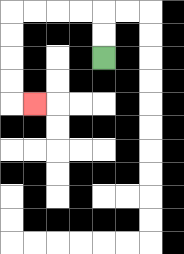{'start': '[4, 2]', 'end': '[1, 4]', 'path_directions': 'U,U,L,L,L,L,D,D,D,D,R', 'path_coordinates': '[[4, 2], [4, 1], [4, 0], [3, 0], [2, 0], [1, 0], [0, 0], [0, 1], [0, 2], [0, 3], [0, 4], [1, 4]]'}